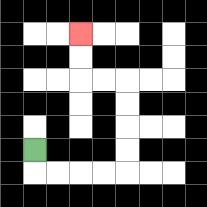{'start': '[1, 6]', 'end': '[3, 1]', 'path_directions': 'D,R,R,R,R,U,U,U,U,L,L,U,U', 'path_coordinates': '[[1, 6], [1, 7], [2, 7], [3, 7], [4, 7], [5, 7], [5, 6], [5, 5], [5, 4], [5, 3], [4, 3], [3, 3], [3, 2], [3, 1]]'}